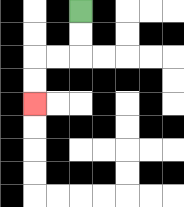{'start': '[3, 0]', 'end': '[1, 4]', 'path_directions': 'D,D,L,L,D,D', 'path_coordinates': '[[3, 0], [3, 1], [3, 2], [2, 2], [1, 2], [1, 3], [1, 4]]'}